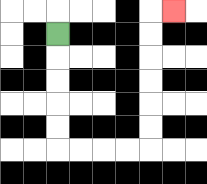{'start': '[2, 1]', 'end': '[7, 0]', 'path_directions': 'D,D,D,D,D,R,R,R,R,U,U,U,U,U,U,R', 'path_coordinates': '[[2, 1], [2, 2], [2, 3], [2, 4], [2, 5], [2, 6], [3, 6], [4, 6], [5, 6], [6, 6], [6, 5], [6, 4], [6, 3], [6, 2], [6, 1], [6, 0], [7, 0]]'}